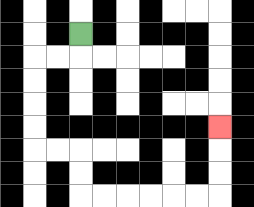{'start': '[3, 1]', 'end': '[9, 5]', 'path_directions': 'D,L,L,D,D,D,D,R,R,D,D,R,R,R,R,R,R,U,U,U', 'path_coordinates': '[[3, 1], [3, 2], [2, 2], [1, 2], [1, 3], [1, 4], [1, 5], [1, 6], [2, 6], [3, 6], [3, 7], [3, 8], [4, 8], [5, 8], [6, 8], [7, 8], [8, 8], [9, 8], [9, 7], [9, 6], [9, 5]]'}